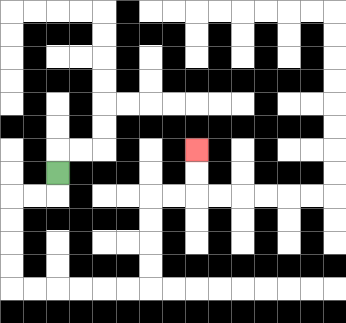{'start': '[2, 7]', 'end': '[8, 6]', 'path_directions': 'D,L,L,D,D,D,D,R,R,R,R,R,R,U,U,U,U,R,R,U,U', 'path_coordinates': '[[2, 7], [2, 8], [1, 8], [0, 8], [0, 9], [0, 10], [0, 11], [0, 12], [1, 12], [2, 12], [3, 12], [4, 12], [5, 12], [6, 12], [6, 11], [6, 10], [6, 9], [6, 8], [7, 8], [8, 8], [8, 7], [8, 6]]'}